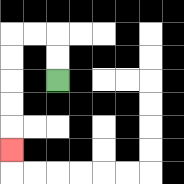{'start': '[2, 3]', 'end': '[0, 6]', 'path_directions': 'U,U,L,L,D,D,D,D,D', 'path_coordinates': '[[2, 3], [2, 2], [2, 1], [1, 1], [0, 1], [0, 2], [0, 3], [0, 4], [0, 5], [0, 6]]'}